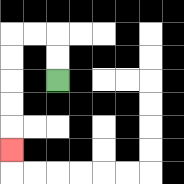{'start': '[2, 3]', 'end': '[0, 6]', 'path_directions': 'U,U,L,L,D,D,D,D,D', 'path_coordinates': '[[2, 3], [2, 2], [2, 1], [1, 1], [0, 1], [0, 2], [0, 3], [0, 4], [0, 5], [0, 6]]'}